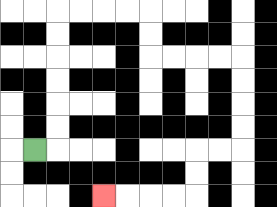{'start': '[1, 6]', 'end': '[4, 8]', 'path_directions': 'R,U,U,U,U,U,U,R,R,R,R,D,D,R,R,R,R,D,D,D,D,L,L,D,D,L,L,L,L', 'path_coordinates': '[[1, 6], [2, 6], [2, 5], [2, 4], [2, 3], [2, 2], [2, 1], [2, 0], [3, 0], [4, 0], [5, 0], [6, 0], [6, 1], [6, 2], [7, 2], [8, 2], [9, 2], [10, 2], [10, 3], [10, 4], [10, 5], [10, 6], [9, 6], [8, 6], [8, 7], [8, 8], [7, 8], [6, 8], [5, 8], [4, 8]]'}